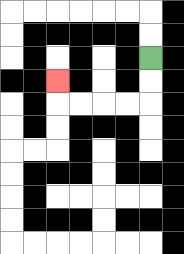{'start': '[6, 2]', 'end': '[2, 3]', 'path_directions': 'D,D,L,L,L,L,U', 'path_coordinates': '[[6, 2], [6, 3], [6, 4], [5, 4], [4, 4], [3, 4], [2, 4], [2, 3]]'}